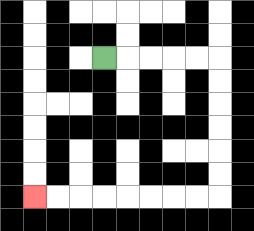{'start': '[4, 2]', 'end': '[1, 8]', 'path_directions': 'R,R,R,R,R,D,D,D,D,D,D,L,L,L,L,L,L,L,L', 'path_coordinates': '[[4, 2], [5, 2], [6, 2], [7, 2], [8, 2], [9, 2], [9, 3], [9, 4], [9, 5], [9, 6], [9, 7], [9, 8], [8, 8], [7, 8], [6, 8], [5, 8], [4, 8], [3, 8], [2, 8], [1, 8]]'}